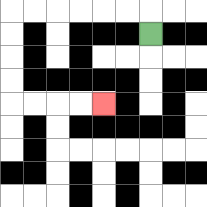{'start': '[6, 1]', 'end': '[4, 4]', 'path_directions': 'U,L,L,L,L,L,L,D,D,D,D,R,R,R,R', 'path_coordinates': '[[6, 1], [6, 0], [5, 0], [4, 0], [3, 0], [2, 0], [1, 0], [0, 0], [0, 1], [0, 2], [0, 3], [0, 4], [1, 4], [2, 4], [3, 4], [4, 4]]'}